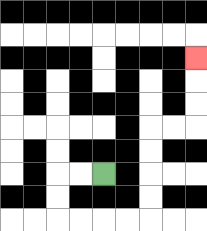{'start': '[4, 7]', 'end': '[8, 2]', 'path_directions': 'L,L,D,D,R,R,R,R,U,U,U,U,R,R,U,U,U', 'path_coordinates': '[[4, 7], [3, 7], [2, 7], [2, 8], [2, 9], [3, 9], [4, 9], [5, 9], [6, 9], [6, 8], [6, 7], [6, 6], [6, 5], [7, 5], [8, 5], [8, 4], [8, 3], [8, 2]]'}